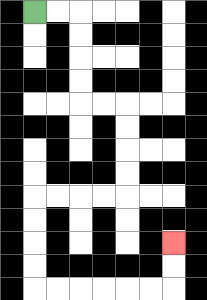{'start': '[1, 0]', 'end': '[7, 10]', 'path_directions': 'R,R,D,D,D,D,R,R,D,D,D,D,L,L,L,L,D,D,D,D,R,R,R,R,R,R,U,U', 'path_coordinates': '[[1, 0], [2, 0], [3, 0], [3, 1], [3, 2], [3, 3], [3, 4], [4, 4], [5, 4], [5, 5], [5, 6], [5, 7], [5, 8], [4, 8], [3, 8], [2, 8], [1, 8], [1, 9], [1, 10], [1, 11], [1, 12], [2, 12], [3, 12], [4, 12], [5, 12], [6, 12], [7, 12], [7, 11], [7, 10]]'}